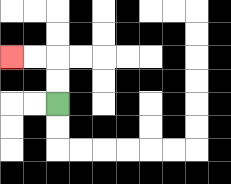{'start': '[2, 4]', 'end': '[0, 2]', 'path_directions': 'U,U,L,L', 'path_coordinates': '[[2, 4], [2, 3], [2, 2], [1, 2], [0, 2]]'}